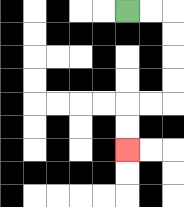{'start': '[5, 0]', 'end': '[5, 6]', 'path_directions': 'R,R,D,D,D,D,L,L,D,D', 'path_coordinates': '[[5, 0], [6, 0], [7, 0], [7, 1], [7, 2], [7, 3], [7, 4], [6, 4], [5, 4], [5, 5], [5, 6]]'}